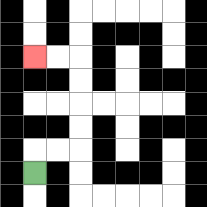{'start': '[1, 7]', 'end': '[1, 2]', 'path_directions': 'U,R,R,U,U,U,U,L,L', 'path_coordinates': '[[1, 7], [1, 6], [2, 6], [3, 6], [3, 5], [3, 4], [3, 3], [3, 2], [2, 2], [1, 2]]'}